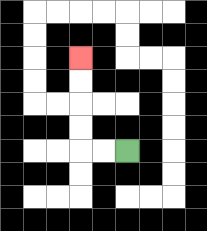{'start': '[5, 6]', 'end': '[3, 2]', 'path_directions': 'L,L,U,U,U,U', 'path_coordinates': '[[5, 6], [4, 6], [3, 6], [3, 5], [3, 4], [3, 3], [3, 2]]'}